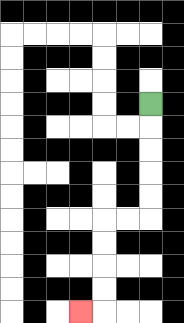{'start': '[6, 4]', 'end': '[3, 13]', 'path_directions': 'D,D,D,D,D,L,L,D,D,D,D,L', 'path_coordinates': '[[6, 4], [6, 5], [6, 6], [6, 7], [6, 8], [6, 9], [5, 9], [4, 9], [4, 10], [4, 11], [4, 12], [4, 13], [3, 13]]'}